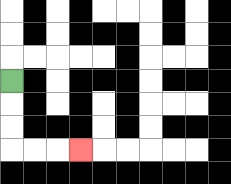{'start': '[0, 3]', 'end': '[3, 6]', 'path_directions': 'D,D,D,R,R,R', 'path_coordinates': '[[0, 3], [0, 4], [0, 5], [0, 6], [1, 6], [2, 6], [3, 6]]'}